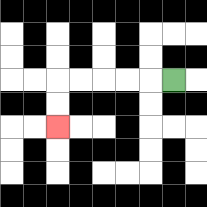{'start': '[7, 3]', 'end': '[2, 5]', 'path_directions': 'L,L,L,L,L,D,D', 'path_coordinates': '[[7, 3], [6, 3], [5, 3], [4, 3], [3, 3], [2, 3], [2, 4], [2, 5]]'}